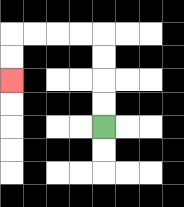{'start': '[4, 5]', 'end': '[0, 3]', 'path_directions': 'U,U,U,U,L,L,L,L,D,D', 'path_coordinates': '[[4, 5], [4, 4], [4, 3], [4, 2], [4, 1], [3, 1], [2, 1], [1, 1], [0, 1], [0, 2], [0, 3]]'}